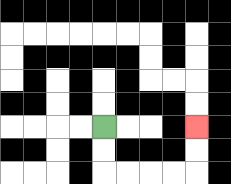{'start': '[4, 5]', 'end': '[8, 5]', 'path_directions': 'D,D,R,R,R,R,U,U', 'path_coordinates': '[[4, 5], [4, 6], [4, 7], [5, 7], [6, 7], [7, 7], [8, 7], [8, 6], [8, 5]]'}